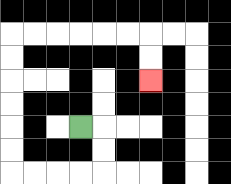{'start': '[3, 5]', 'end': '[6, 3]', 'path_directions': 'R,D,D,L,L,L,L,U,U,U,U,U,U,R,R,R,R,R,R,D,D', 'path_coordinates': '[[3, 5], [4, 5], [4, 6], [4, 7], [3, 7], [2, 7], [1, 7], [0, 7], [0, 6], [0, 5], [0, 4], [0, 3], [0, 2], [0, 1], [1, 1], [2, 1], [3, 1], [4, 1], [5, 1], [6, 1], [6, 2], [6, 3]]'}